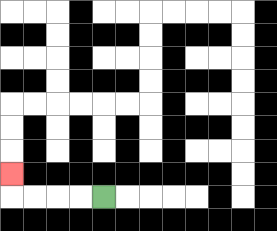{'start': '[4, 8]', 'end': '[0, 7]', 'path_directions': 'L,L,L,L,U', 'path_coordinates': '[[4, 8], [3, 8], [2, 8], [1, 8], [0, 8], [0, 7]]'}